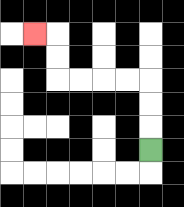{'start': '[6, 6]', 'end': '[1, 1]', 'path_directions': 'U,U,U,L,L,L,L,U,U,L', 'path_coordinates': '[[6, 6], [6, 5], [6, 4], [6, 3], [5, 3], [4, 3], [3, 3], [2, 3], [2, 2], [2, 1], [1, 1]]'}